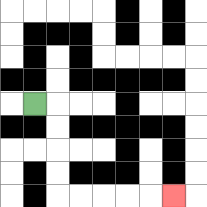{'start': '[1, 4]', 'end': '[7, 8]', 'path_directions': 'R,D,D,D,D,R,R,R,R,R', 'path_coordinates': '[[1, 4], [2, 4], [2, 5], [2, 6], [2, 7], [2, 8], [3, 8], [4, 8], [5, 8], [6, 8], [7, 8]]'}